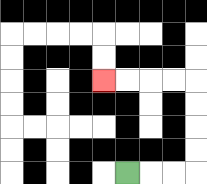{'start': '[5, 7]', 'end': '[4, 3]', 'path_directions': 'R,R,R,U,U,U,U,L,L,L,L', 'path_coordinates': '[[5, 7], [6, 7], [7, 7], [8, 7], [8, 6], [8, 5], [8, 4], [8, 3], [7, 3], [6, 3], [5, 3], [4, 3]]'}